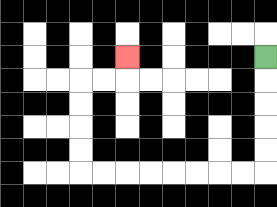{'start': '[11, 2]', 'end': '[5, 2]', 'path_directions': 'D,D,D,D,D,L,L,L,L,L,L,L,L,U,U,U,U,R,R,U', 'path_coordinates': '[[11, 2], [11, 3], [11, 4], [11, 5], [11, 6], [11, 7], [10, 7], [9, 7], [8, 7], [7, 7], [6, 7], [5, 7], [4, 7], [3, 7], [3, 6], [3, 5], [3, 4], [3, 3], [4, 3], [5, 3], [5, 2]]'}